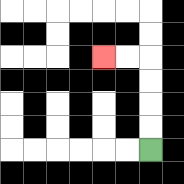{'start': '[6, 6]', 'end': '[4, 2]', 'path_directions': 'U,U,U,U,L,L', 'path_coordinates': '[[6, 6], [6, 5], [6, 4], [6, 3], [6, 2], [5, 2], [4, 2]]'}